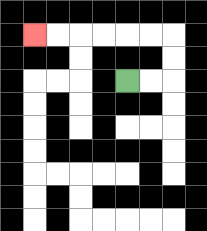{'start': '[5, 3]', 'end': '[1, 1]', 'path_directions': 'R,R,U,U,L,L,L,L,L,L', 'path_coordinates': '[[5, 3], [6, 3], [7, 3], [7, 2], [7, 1], [6, 1], [5, 1], [4, 1], [3, 1], [2, 1], [1, 1]]'}